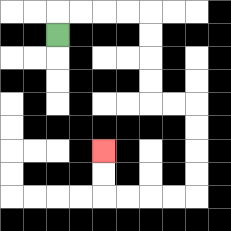{'start': '[2, 1]', 'end': '[4, 6]', 'path_directions': 'U,R,R,R,R,D,D,D,D,R,R,D,D,D,D,L,L,L,L,U,U', 'path_coordinates': '[[2, 1], [2, 0], [3, 0], [4, 0], [5, 0], [6, 0], [6, 1], [6, 2], [6, 3], [6, 4], [7, 4], [8, 4], [8, 5], [8, 6], [8, 7], [8, 8], [7, 8], [6, 8], [5, 8], [4, 8], [4, 7], [4, 6]]'}